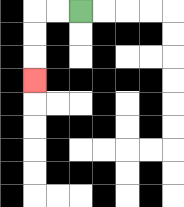{'start': '[3, 0]', 'end': '[1, 3]', 'path_directions': 'L,L,D,D,D', 'path_coordinates': '[[3, 0], [2, 0], [1, 0], [1, 1], [1, 2], [1, 3]]'}